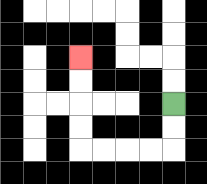{'start': '[7, 4]', 'end': '[3, 2]', 'path_directions': 'D,D,L,L,L,L,U,U,U,U', 'path_coordinates': '[[7, 4], [7, 5], [7, 6], [6, 6], [5, 6], [4, 6], [3, 6], [3, 5], [3, 4], [3, 3], [3, 2]]'}